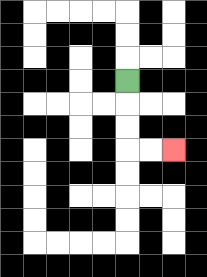{'start': '[5, 3]', 'end': '[7, 6]', 'path_directions': 'D,D,D,R,R', 'path_coordinates': '[[5, 3], [5, 4], [5, 5], [5, 6], [6, 6], [7, 6]]'}